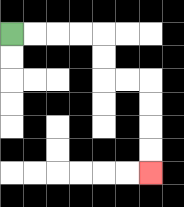{'start': '[0, 1]', 'end': '[6, 7]', 'path_directions': 'R,R,R,R,D,D,R,R,D,D,D,D', 'path_coordinates': '[[0, 1], [1, 1], [2, 1], [3, 1], [4, 1], [4, 2], [4, 3], [5, 3], [6, 3], [6, 4], [6, 5], [6, 6], [6, 7]]'}